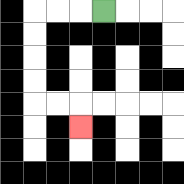{'start': '[4, 0]', 'end': '[3, 5]', 'path_directions': 'L,L,L,D,D,D,D,R,R,D', 'path_coordinates': '[[4, 0], [3, 0], [2, 0], [1, 0], [1, 1], [1, 2], [1, 3], [1, 4], [2, 4], [3, 4], [3, 5]]'}